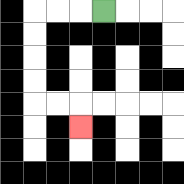{'start': '[4, 0]', 'end': '[3, 5]', 'path_directions': 'L,L,L,D,D,D,D,R,R,D', 'path_coordinates': '[[4, 0], [3, 0], [2, 0], [1, 0], [1, 1], [1, 2], [1, 3], [1, 4], [2, 4], [3, 4], [3, 5]]'}